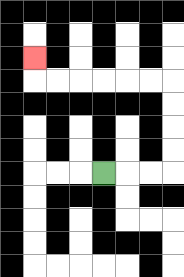{'start': '[4, 7]', 'end': '[1, 2]', 'path_directions': 'R,R,R,U,U,U,U,L,L,L,L,L,L,U', 'path_coordinates': '[[4, 7], [5, 7], [6, 7], [7, 7], [7, 6], [7, 5], [7, 4], [7, 3], [6, 3], [5, 3], [4, 3], [3, 3], [2, 3], [1, 3], [1, 2]]'}